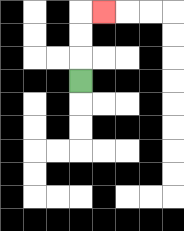{'start': '[3, 3]', 'end': '[4, 0]', 'path_directions': 'U,U,U,R', 'path_coordinates': '[[3, 3], [3, 2], [3, 1], [3, 0], [4, 0]]'}